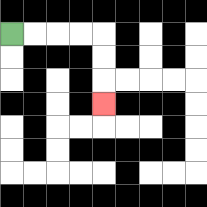{'start': '[0, 1]', 'end': '[4, 4]', 'path_directions': 'R,R,R,R,D,D,D', 'path_coordinates': '[[0, 1], [1, 1], [2, 1], [3, 1], [4, 1], [4, 2], [4, 3], [4, 4]]'}